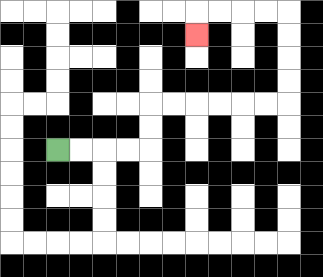{'start': '[2, 6]', 'end': '[8, 1]', 'path_directions': 'R,R,R,R,U,U,R,R,R,R,R,R,U,U,U,U,L,L,L,L,D', 'path_coordinates': '[[2, 6], [3, 6], [4, 6], [5, 6], [6, 6], [6, 5], [6, 4], [7, 4], [8, 4], [9, 4], [10, 4], [11, 4], [12, 4], [12, 3], [12, 2], [12, 1], [12, 0], [11, 0], [10, 0], [9, 0], [8, 0], [8, 1]]'}